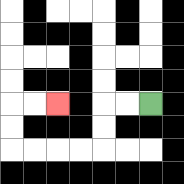{'start': '[6, 4]', 'end': '[2, 4]', 'path_directions': 'L,L,D,D,L,L,L,L,U,U,R,R', 'path_coordinates': '[[6, 4], [5, 4], [4, 4], [4, 5], [4, 6], [3, 6], [2, 6], [1, 6], [0, 6], [0, 5], [0, 4], [1, 4], [2, 4]]'}